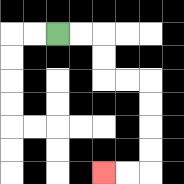{'start': '[2, 1]', 'end': '[4, 7]', 'path_directions': 'R,R,D,D,R,R,D,D,D,D,L,L', 'path_coordinates': '[[2, 1], [3, 1], [4, 1], [4, 2], [4, 3], [5, 3], [6, 3], [6, 4], [6, 5], [6, 6], [6, 7], [5, 7], [4, 7]]'}